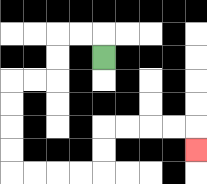{'start': '[4, 2]', 'end': '[8, 6]', 'path_directions': 'U,L,L,D,D,L,L,D,D,D,D,R,R,R,R,U,U,R,R,R,R,D', 'path_coordinates': '[[4, 2], [4, 1], [3, 1], [2, 1], [2, 2], [2, 3], [1, 3], [0, 3], [0, 4], [0, 5], [0, 6], [0, 7], [1, 7], [2, 7], [3, 7], [4, 7], [4, 6], [4, 5], [5, 5], [6, 5], [7, 5], [8, 5], [8, 6]]'}